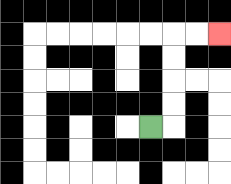{'start': '[6, 5]', 'end': '[9, 1]', 'path_directions': 'R,U,U,U,U,R,R', 'path_coordinates': '[[6, 5], [7, 5], [7, 4], [7, 3], [7, 2], [7, 1], [8, 1], [9, 1]]'}